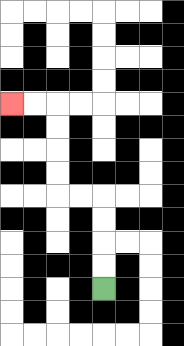{'start': '[4, 12]', 'end': '[0, 4]', 'path_directions': 'U,U,U,U,L,L,U,U,U,U,L,L', 'path_coordinates': '[[4, 12], [4, 11], [4, 10], [4, 9], [4, 8], [3, 8], [2, 8], [2, 7], [2, 6], [2, 5], [2, 4], [1, 4], [0, 4]]'}